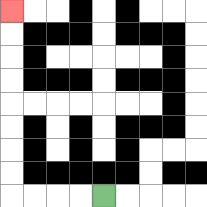{'start': '[4, 8]', 'end': '[0, 0]', 'path_directions': 'L,L,L,L,U,U,U,U,U,U,U,U', 'path_coordinates': '[[4, 8], [3, 8], [2, 8], [1, 8], [0, 8], [0, 7], [0, 6], [0, 5], [0, 4], [0, 3], [0, 2], [0, 1], [0, 0]]'}